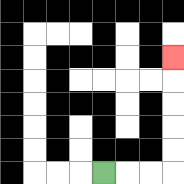{'start': '[4, 7]', 'end': '[7, 2]', 'path_directions': 'R,R,R,U,U,U,U,U', 'path_coordinates': '[[4, 7], [5, 7], [6, 7], [7, 7], [7, 6], [7, 5], [7, 4], [7, 3], [7, 2]]'}